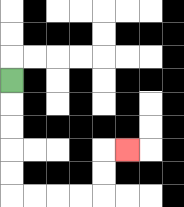{'start': '[0, 3]', 'end': '[5, 6]', 'path_directions': 'D,D,D,D,D,R,R,R,R,U,U,R', 'path_coordinates': '[[0, 3], [0, 4], [0, 5], [0, 6], [0, 7], [0, 8], [1, 8], [2, 8], [3, 8], [4, 8], [4, 7], [4, 6], [5, 6]]'}